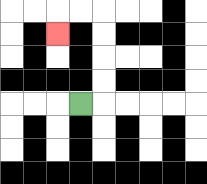{'start': '[3, 4]', 'end': '[2, 1]', 'path_directions': 'R,U,U,U,U,L,L,D', 'path_coordinates': '[[3, 4], [4, 4], [4, 3], [4, 2], [4, 1], [4, 0], [3, 0], [2, 0], [2, 1]]'}